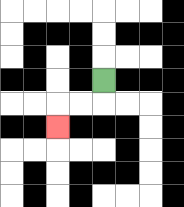{'start': '[4, 3]', 'end': '[2, 5]', 'path_directions': 'D,L,L,D', 'path_coordinates': '[[4, 3], [4, 4], [3, 4], [2, 4], [2, 5]]'}